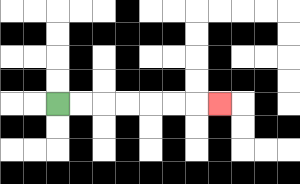{'start': '[2, 4]', 'end': '[9, 4]', 'path_directions': 'R,R,R,R,R,R,R', 'path_coordinates': '[[2, 4], [3, 4], [4, 4], [5, 4], [6, 4], [7, 4], [8, 4], [9, 4]]'}